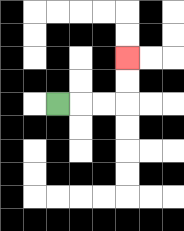{'start': '[2, 4]', 'end': '[5, 2]', 'path_directions': 'R,R,R,U,U', 'path_coordinates': '[[2, 4], [3, 4], [4, 4], [5, 4], [5, 3], [5, 2]]'}